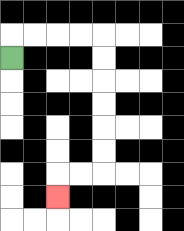{'start': '[0, 2]', 'end': '[2, 8]', 'path_directions': 'U,R,R,R,R,D,D,D,D,D,D,L,L,D', 'path_coordinates': '[[0, 2], [0, 1], [1, 1], [2, 1], [3, 1], [4, 1], [4, 2], [4, 3], [4, 4], [4, 5], [4, 6], [4, 7], [3, 7], [2, 7], [2, 8]]'}